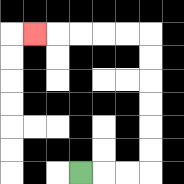{'start': '[3, 7]', 'end': '[1, 1]', 'path_directions': 'R,R,R,U,U,U,U,U,U,L,L,L,L,L', 'path_coordinates': '[[3, 7], [4, 7], [5, 7], [6, 7], [6, 6], [6, 5], [6, 4], [6, 3], [6, 2], [6, 1], [5, 1], [4, 1], [3, 1], [2, 1], [1, 1]]'}